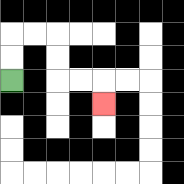{'start': '[0, 3]', 'end': '[4, 4]', 'path_directions': 'U,U,R,R,D,D,R,R,D', 'path_coordinates': '[[0, 3], [0, 2], [0, 1], [1, 1], [2, 1], [2, 2], [2, 3], [3, 3], [4, 3], [4, 4]]'}